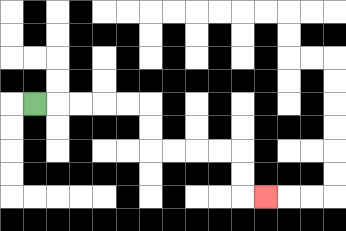{'start': '[1, 4]', 'end': '[11, 8]', 'path_directions': 'R,R,R,R,R,D,D,R,R,R,R,D,D,R', 'path_coordinates': '[[1, 4], [2, 4], [3, 4], [4, 4], [5, 4], [6, 4], [6, 5], [6, 6], [7, 6], [8, 6], [9, 6], [10, 6], [10, 7], [10, 8], [11, 8]]'}